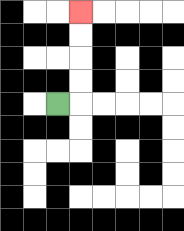{'start': '[2, 4]', 'end': '[3, 0]', 'path_directions': 'R,U,U,U,U', 'path_coordinates': '[[2, 4], [3, 4], [3, 3], [3, 2], [3, 1], [3, 0]]'}